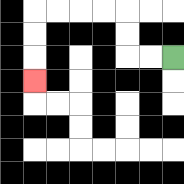{'start': '[7, 2]', 'end': '[1, 3]', 'path_directions': 'L,L,U,U,L,L,L,L,D,D,D', 'path_coordinates': '[[7, 2], [6, 2], [5, 2], [5, 1], [5, 0], [4, 0], [3, 0], [2, 0], [1, 0], [1, 1], [1, 2], [1, 3]]'}